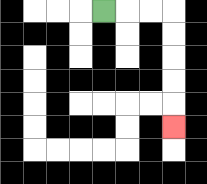{'start': '[4, 0]', 'end': '[7, 5]', 'path_directions': 'R,R,R,D,D,D,D,D', 'path_coordinates': '[[4, 0], [5, 0], [6, 0], [7, 0], [7, 1], [7, 2], [7, 3], [7, 4], [7, 5]]'}